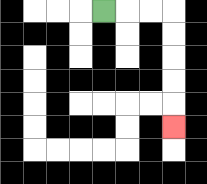{'start': '[4, 0]', 'end': '[7, 5]', 'path_directions': 'R,R,R,D,D,D,D,D', 'path_coordinates': '[[4, 0], [5, 0], [6, 0], [7, 0], [7, 1], [7, 2], [7, 3], [7, 4], [7, 5]]'}